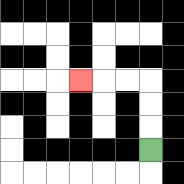{'start': '[6, 6]', 'end': '[3, 3]', 'path_directions': 'U,U,U,L,L,L', 'path_coordinates': '[[6, 6], [6, 5], [6, 4], [6, 3], [5, 3], [4, 3], [3, 3]]'}